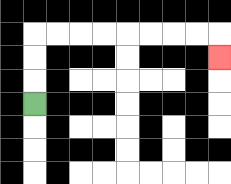{'start': '[1, 4]', 'end': '[9, 2]', 'path_directions': 'U,U,U,R,R,R,R,R,R,R,R,D', 'path_coordinates': '[[1, 4], [1, 3], [1, 2], [1, 1], [2, 1], [3, 1], [4, 1], [5, 1], [6, 1], [7, 1], [8, 1], [9, 1], [9, 2]]'}